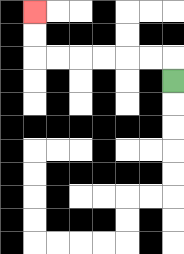{'start': '[7, 3]', 'end': '[1, 0]', 'path_directions': 'U,L,L,L,L,L,L,U,U', 'path_coordinates': '[[7, 3], [7, 2], [6, 2], [5, 2], [4, 2], [3, 2], [2, 2], [1, 2], [1, 1], [1, 0]]'}